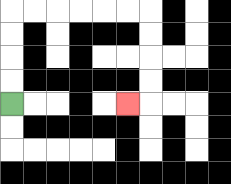{'start': '[0, 4]', 'end': '[5, 4]', 'path_directions': 'U,U,U,U,R,R,R,R,R,R,D,D,D,D,L', 'path_coordinates': '[[0, 4], [0, 3], [0, 2], [0, 1], [0, 0], [1, 0], [2, 0], [3, 0], [4, 0], [5, 0], [6, 0], [6, 1], [6, 2], [6, 3], [6, 4], [5, 4]]'}